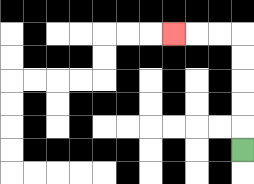{'start': '[10, 6]', 'end': '[7, 1]', 'path_directions': 'U,U,U,U,U,L,L,L', 'path_coordinates': '[[10, 6], [10, 5], [10, 4], [10, 3], [10, 2], [10, 1], [9, 1], [8, 1], [7, 1]]'}